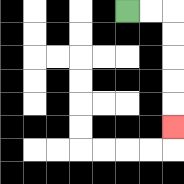{'start': '[5, 0]', 'end': '[7, 5]', 'path_directions': 'R,R,D,D,D,D,D', 'path_coordinates': '[[5, 0], [6, 0], [7, 0], [7, 1], [7, 2], [7, 3], [7, 4], [7, 5]]'}